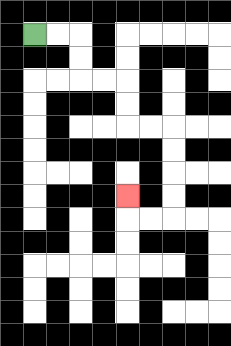{'start': '[1, 1]', 'end': '[5, 8]', 'path_directions': 'R,R,D,D,R,R,D,D,R,R,D,D,D,D,L,L,U', 'path_coordinates': '[[1, 1], [2, 1], [3, 1], [3, 2], [3, 3], [4, 3], [5, 3], [5, 4], [5, 5], [6, 5], [7, 5], [7, 6], [7, 7], [7, 8], [7, 9], [6, 9], [5, 9], [5, 8]]'}